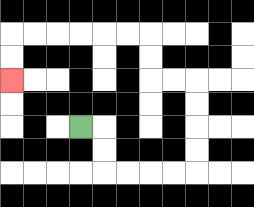{'start': '[3, 5]', 'end': '[0, 3]', 'path_directions': 'R,D,D,R,R,R,R,U,U,U,U,L,L,U,U,L,L,L,L,L,L,D,D', 'path_coordinates': '[[3, 5], [4, 5], [4, 6], [4, 7], [5, 7], [6, 7], [7, 7], [8, 7], [8, 6], [8, 5], [8, 4], [8, 3], [7, 3], [6, 3], [6, 2], [6, 1], [5, 1], [4, 1], [3, 1], [2, 1], [1, 1], [0, 1], [0, 2], [0, 3]]'}